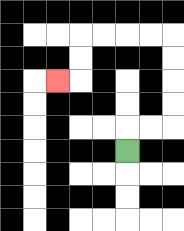{'start': '[5, 6]', 'end': '[2, 3]', 'path_directions': 'U,R,R,U,U,U,U,L,L,L,L,D,D,L', 'path_coordinates': '[[5, 6], [5, 5], [6, 5], [7, 5], [7, 4], [7, 3], [7, 2], [7, 1], [6, 1], [5, 1], [4, 1], [3, 1], [3, 2], [3, 3], [2, 3]]'}